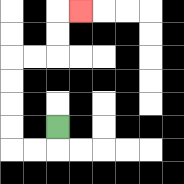{'start': '[2, 5]', 'end': '[3, 0]', 'path_directions': 'D,L,L,U,U,U,U,R,R,U,U,R', 'path_coordinates': '[[2, 5], [2, 6], [1, 6], [0, 6], [0, 5], [0, 4], [0, 3], [0, 2], [1, 2], [2, 2], [2, 1], [2, 0], [3, 0]]'}